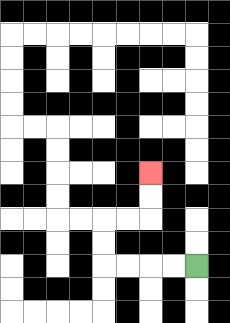{'start': '[8, 11]', 'end': '[6, 7]', 'path_directions': 'L,L,L,L,U,U,R,R,U,U', 'path_coordinates': '[[8, 11], [7, 11], [6, 11], [5, 11], [4, 11], [4, 10], [4, 9], [5, 9], [6, 9], [6, 8], [6, 7]]'}